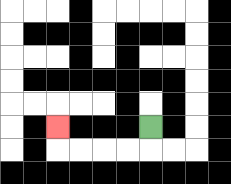{'start': '[6, 5]', 'end': '[2, 5]', 'path_directions': 'D,L,L,L,L,U', 'path_coordinates': '[[6, 5], [6, 6], [5, 6], [4, 6], [3, 6], [2, 6], [2, 5]]'}